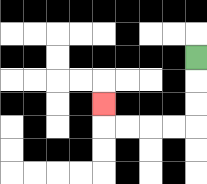{'start': '[8, 2]', 'end': '[4, 4]', 'path_directions': 'D,D,D,L,L,L,L,U', 'path_coordinates': '[[8, 2], [8, 3], [8, 4], [8, 5], [7, 5], [6, 5], [5, 5], [4, 5], [4, 4]]'}